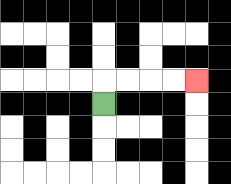{'start': '[4, 4]', 'end': '[8, 3]', 'path_directions': 'U,R,R,R,R', 'path_coordinates': '[[4, 4], [4, 3], [5, 3], [6, 3], [7, 3], [8, 3]]'}